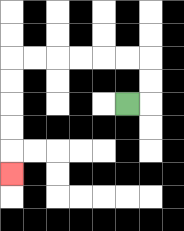{'start': '[5, 4]', 'end': '[0, 7]', 'path_directions': 'R,U,U,L,L,L,L,L,L,D,D,D,D,D', 'path_coordinates': '[[5, 4], [6, 4], [6, 3], [6, 2], [5, 2], [4, 2], [3, 2], [2, 2], [1, 2], [0, 2], [0, 3], [0, 4], [0, 5], [0, 6], [0, 7]]'}